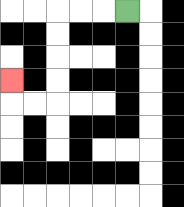{'start': '[5, 0]', 'end': '[0, 3]', 'path_directions': 'L,L,L,D,D,D,D,L,L,U', 'path_coordinates': '[[5, 0], [4, 0], [3, 0], [2, 0], [2, 1], [2, 2], [2, 3], [2, 4], [1, 4], [0, 4], [0, 3]]'}